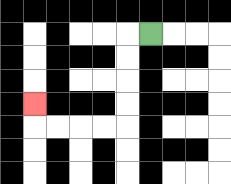{'start': '[6, 1]', 'end': '[1, 4]', 'path_directions': 'L,D,D,D,D,L,L,L,L,U', 'path_coordinates': '[[6, 1], [5, 1], [5, 2], [5, 3], [5, 4], [5, 5], [4, 5], [3, 5], [2, 5], [1, 5], [1, 4]]'}